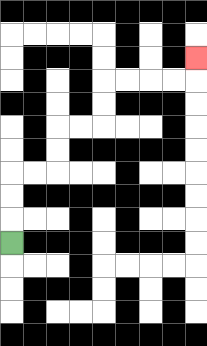{'start': '[0, 10]', 'end': '[8, 2]', 'path_directions': 'U,U,U,R,R,U,U,R,R,U,U,R,R,R,R,U', 'path_coordinates': '[[0, 10], [0, 9], [0, 8], [0, 7], [1, 7], [2, 7], [2, 6], [2, 5], [3, 5], [4, 5], [4, 4], [4, 3], [5, 3], [6, 3], [7, 3], [8, 3], [8, 2]]'}